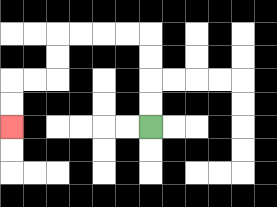{'start': '[6, 5]', 'end': '[0, 5]', 'path_directions': 'U,U,U,U,L,L,L,L,D,D,L,L,D,D', 'path_coordinates': '[[6, 5], [6, 4], [6, 3], [6, 2], [6, 1], [5, 1], [4, 1], [3, 1], [2, 1], [2, 2], [2, 3], [1, 3], [0, 3], [0, 4], [0, 5]]'}